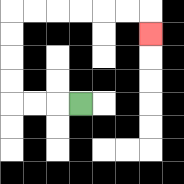{'start': '[3, 4]', 'end': '[6, 1]', 'path_directions': 'L,L,L,U,U,U,U,R,R,R,R,R,R,D', 'path_coordinates': '[[3, 4], [2, 4], [1, 4], [0, 4], [0, 3], [0, 2], [0, 1], [0, 0], [1, 0], [2, 0], [3, 0], [4, 0], [5, 0], [6, 0], [6, 1]]'}